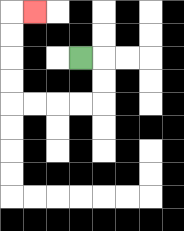{'start': '[3, 2]', 'end': '[1, 0]', 'path_directions': 'R,D,D,L,L,L,L,U,U,U,U,R', 'path_coordinates': '[[3, 2], [4, 2], [4, 3], [4, 4], [3, 4], [2, 4], [1, 4], [0, 4], [0, 3], [0, 2], [0, 1], [0, 0], [1, 0]]'}